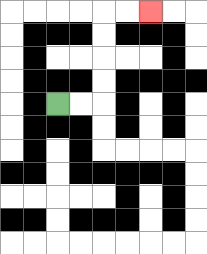{'start': '[2, 4]', 'end': '[6, 0]', 'path_directions': 'R,R,U,U,U,U,R,R', 'path_coordinates': '[[2, 4], [3, 4], [4, 4], [4, 3], [4, 2], [4, 1], [4, 0], [5, 0], [6, 0]]'}